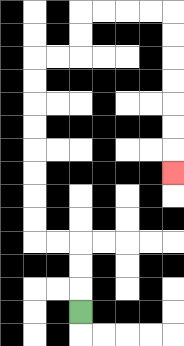{'start': '[3, 13]', 'end': '[7, 7]', 'path_directions': 'U,U,U,L,L,U,U,U,U,U,U,U,U,R,R,U,U,R,R,R,R,D,D,D,D,D,D,D', 'path_coordinates': '[[3, 13], [3, 12], [3, 11], [3, 10], [2, 10], [1, 10], [1, 9], [1, 8], [1, 7], [1, 6], [1, 5], [1, 4], [1, 3], [1, 2], [2, 2], [3, 2], [3, 1], [3, 0], [4, 0], [5, 0], [6, 0], [7, 0], [7, 1], [7, 2], [7, 3], [7, 4], [7, 5], [7, 6], [7, 7]]'}